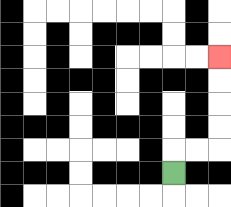{'start': '[7, 7]', 'end': '[9, 2]', 'path_directions': 'U,R,R,U,U,U,U', 'path_coordinates': '[[7, 7], [7, 6], [8, 6], [9, 6], [9, 5], [9, 4], [9, 3], [9, 2]]'}